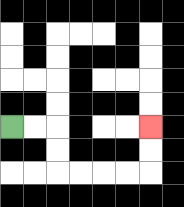{'start': '[0, 5]', 'end': '[6, 5]', 'path_directions': 'R,R,D,D,R,R,R,R,U,U', 'path_coordinates': '[[0, 5], [1, 5], [2, 5], [2, 6], [2, 7], [3, 7], [4, 7], [5, 7], [6, 7], [6, 6], [6, 5]]'}